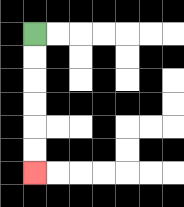{'start': '[1, 1]', 'end': '[1, 7]', 'path_directions': 'D,D,D,D,D,D', 'path_coordinates': '[[1, 1], [1, 2], [1, 3], [1, 4], [1, 5], [1, 6], [1, 7]]'}